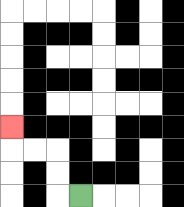{'start': '[3, 8]', 'end': '[0, 5]', 'path_directions': 'L,U,U,L,L,U', 'path_coordinates': '[[3, 8], [2, 8], [2, 7], [2, 6], [1, 6], [0, 6], [0, 5]]'}